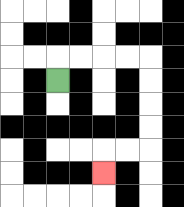{'start': '[2, 3]', 'end': '[4, 7]', 'path_directions': 'U,R,R,R,R,D,D,D,D,L,L,D', 'path_coordinates': '[[2, 3], [2, 2], [3, 2], [4, 2], [5, 2], [6, 2], [6, 3], [6, 4], [6, 5], [6, 6], [5, 6], [4, 6], [4, 7]]'}